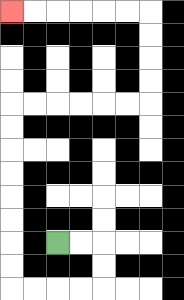{'start': '[2, 10]', 'end': '[0, 0]', 'path_directions': 'R,R,D,D,L,L,L,L,U,U,U,U,U,U,U,U,R,R,R,R,R,R,U,U,U,U,L,L,L,L,L,L', 'path_coordinates': '[[2, 10], [3, 10], [4, 10], [4, 11], [4, 12], [3, 12], [2, 12], [1, 12], [0, 12], [0, 11], [0, 10], [0, 9], [0, 8], [0, 7], [0, 6], [0, 5], [0, 4], [1, 4], [2, 4], [3, 4], [4, 4], [5, 4], [6, 4], [6, 3], [6, 2], [6, 1], [6, 0], [5, 0], [4, 0], [3, 0], [2, 0], [1, 0], [0, 0]]'}